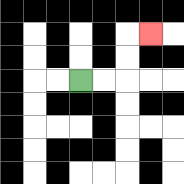{'start': '[3, 3]', 'end': '[6, 1]', 'path_directions': 'R,R,U,U,R', 'path_coordinates': '[[3, 3], [4, 3], [5, 3], [5, 2], [5, 1], [6, 1]]'}